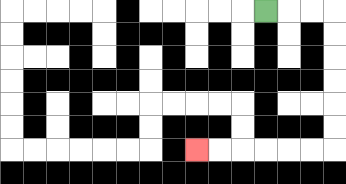{'start': '[11, 0]', 'end': '[8, 6]', 'path_directions': 'R,R,R,D,D,D,D,D,D,L,L,L,L,L,L', 'path_coordinates': '[[11, 0], [12, 0], [13, 0], [14, 0], [14, 1], [14, 2], [14, 3], [14, 4], [14, 5], [14, 6], [13, 6], [12, 6], [11, 6], [10, 6], [9, 6], [8, 6]]'}